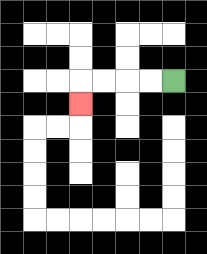{'start': '[7, 3]', 'end': '[3, 4]', 'path_directions': 'L,L,L,L,D', 'path_coordinates': '[[7, 3], [6, 3], [5, 3], [4, 3], [3, 3], [3, 4]]'}